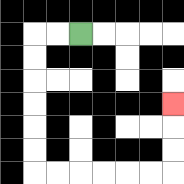{'start': '[3, 1]', 'end': '[7, 4]', 'path_directions': 'L,L,D,D,D,D,D,D,R,R,R,R,R,R,U,U,U', 'path_coordinates': '[[3, 1], [2, 1], [1, 1], [1, 2], [1, 3], [1, 4], [1, 5], [1, 6], [1, 7], [2, 7], [3, 7], [4, 7], [5, 7], [6, 7], [7, 7], [7, 6], [7, 5], [7, 4]]'}